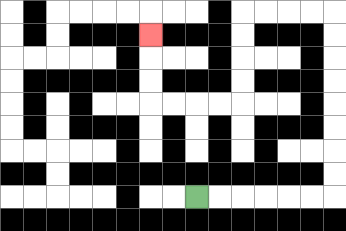{'start': '[8, 8]', 'end': '[6, 1]', 'path_directions': 'R,R,R,R,R,R,U,U,U,U,U,U,U,U,L,L,L,L,D,D,D,D,L,L,L,L,U,U,U', 'path_coordinates': '[[8, 8], [9, 8], [10, 8], [11, 8], [12, 8], [13, 8], [14, 8], [14, 7], [14, 6], [14, 5], [14, 4], [14, 3], [14, 2], [14, 1], [14, 0], [13, 0], [12, 0], [11, 0], [10, 0], [10, 1], [10, 2], [10, 3], [10, 4], [9, 4], [8, 4], [7, 4], [6, 4], [6, 3], [6, 2], [6, 1]]'}